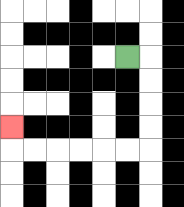{'start': '[5, 2]', 'end': '[0, 5]', 'path_directions': 'R,D,D,D,D,L,L,L,L,L,L,U', 'path_coordinates': '[[5, 2], [6, 2], [6, 3], [6, 4], [6, 5], [6, 6], [5, 6], [4, 6], [3, 6], [2, 6], [1, 6], [0, 6], [0, 5]]'}